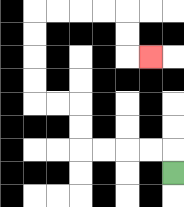{'start': '[7, 7]', 'end': '[6, 2]', 'path_directions': 'U,L,L,L,L,U,U,L,L,U,U,U,U,R,R,R,R,D,D,R', 'path_coordinates': '[[7, 7], [7, 6], [6, 6], [5, 6], [4, 6], [3, 6], [3, 5], [3, 4], [2, 4], [1, 4], [1, 3], [1, 2], [1, 1], [1, 0], [2, 0], [3, 0], [4, 0], [5, 0], [5, 1], [5, 2], [6, 2]]'}